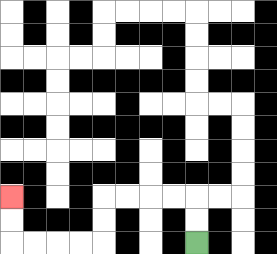{'start': '[8, 10]', 'end': '[0, 8]', 'path_directions': 'U,U,L,L,L,L,D,D,L,L,L,L,U,U', 'path_coordinates': '[[8, 10], [8, 9], [8, 8], [7, 8], [6, 8], [5, 8], [4, 8], [4, 9], [4, 10], [3, 10], [2, 10], [1, 10], [0, 10], [0, 9], [0, 8]]'}